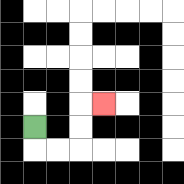{'start': '[1, 5]', 'end': '[4, 4]', 'path_directions': 'D,R,R,U,U,R', 'path_coordinates': '[[1, 5], [1, 6], [2, 6], [3, 6], [3, 5], [3, 4], [4, 4]]'}